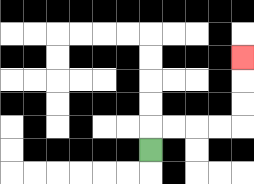{'start': '[6, 6]', 'end': '[10, 2]', 'path_directions': 'U,R,R,R,R,U,U,U', 'path_coordinates': '[[6, 6], [6, 5], [7, 5], [8, 5], [9, 5], [10, 5], [10, 4], [10, 3], [10, 2]]'}